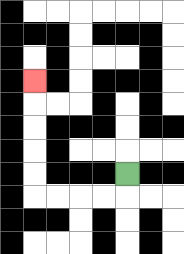{'start': '[5, 7]', 'end': '[1, 3]', 'path_directions': 'D,L,L,L,L,U,U,U,U,U', 'path_coordinates': '[[5, 7], [5, 8], [4, 8], [3, 8], [2, 8], [1, 8], [1, 7], [1, 6], [1, 5], [1, 4], [1, 3]]'}